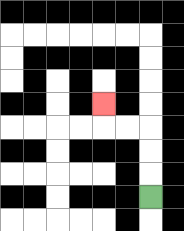{'start': '[6, 8]', 'end': '[4, 4]', 'path_directions': 'U,U,U,L,L,U', 'path_coordinates': '[[6, 8], [6, 7], [6, 6], [6, 5], [5, 5], [4, 5], [4, 4]]'}